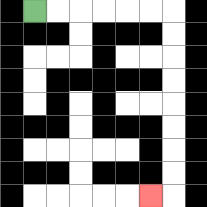{'start': '[1, 0]', 'end': '[6, 8]', 'path_directions': 'R,R,R,R,R,R,D,D,D,D,D,D,D,D,L', 'path_coordinates': '[[1, 0], [2, 0], [3, 0], [4, 0], [5, 0], [6, 0], [7, 0], [7, 1], [7, 2], [7, 3], [7, 4], [7, 5], [7, 6], [7, 7], [7, 8], [6, 8]]'}